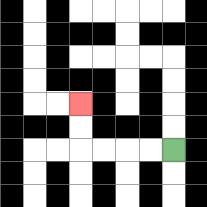{'start': '[7, 6]', 'end': '[3, 4]', 'path_directions': 'L,L,L,L,U,U', 'path_coordinates': '[[7, 6], [6, 6], [5, 6], [4, 6], [3, 6], [3, 5], [3, 4]]'}